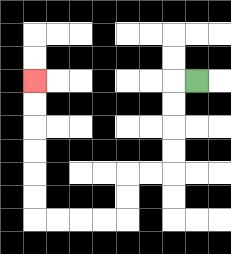{'start': '[8, 3]', 'end': '[1, 3]', 'path_directions': 'L,D,D,D,D,L,L,D,D,L,L,L,L,U,U,U,U,U,U', 'path_coordinates': '[[8, 3], [7, 3], [7, 4], [7, 5], [7, 6], [7, 7], [6, 7], [5, 7], [5, 8], [5, 9], [4, 9], [3, 9], [2, 9], [1, 9], [1, 8], [1, 7], [1, 6], [1, 5], [1, 4], [1, 3]]'}